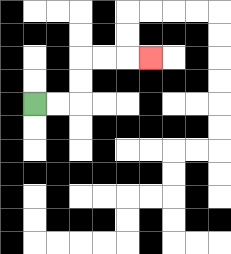{'start': '[1, 4]', 'end': '[6, 2]', 'path_directions': 'R,R,U,U,R,R,R', 'path_coordinates': '[[1, 4], [2, 4], [3, 4], [3, 3], [3, 2], [4, 2], [5, 2], [6, 2]]'}